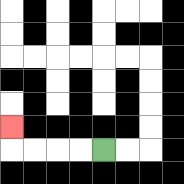{'start': '[4, 6]', 'end': '[0, 5]', 'path_directions': 'L,L,L,L,U', 'path_coordinates': '[[4, 6], [3, 6], [2, 6], [1, 6], [0, 6], [0, 5]]'}